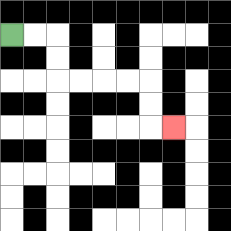{'start': '[0, 1]', 'end': '[7, 5]', 'path_directions': 'R,R,D,D,R,R,R,R,D,D,R', 'path_coordinates': '[[0, 1], [1, 1], [2, 1], [2, 2], [2, 3], [3, 3], [4, 3], [5, 3], [6, 3], [6, 4], [6, 5], [7, 5]]'}